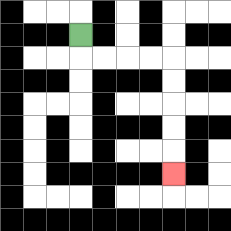{'start': '[3, 1]', 'end': '[7, 7]', 'path_directions': 'D,R,R,R,R,D,D,D,D,D', 'path_coordinates': '[[3, 1], [3, 2], [4, 2], [5, 2], [6, 2], [7, 2], [7, 3], [7, 4], [7, 5], [7, 6], [7, 7]]'}